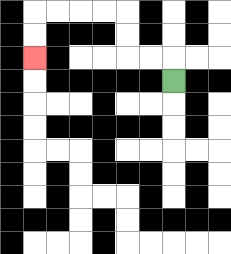{'start': '[7, 3]', 'end': '[1, 2]', 'path_directions': 'U,L,L,U,U,L,L,L,L,D,D', 'path_coordinates': '[[7, 3], [7, 2], [6, 2], [5, 2], [5, 1], [5, 0], [4, 0], [3, 0], [2, 0], [1, 0], [1, 1], [1, 2]]'}